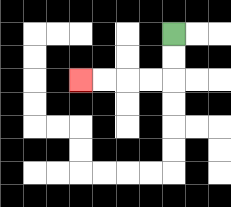{'start': '[7, 1]', 'end': '[3, 3]', 'path_directions': 'D,D,L,L,L,L', 'path_coordinates': '[[7, 1], [7, 2], [7, 3], [6, 3], [5, 3], [4, 3], [3, 3]]'}